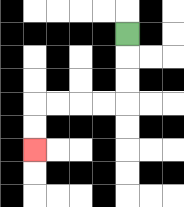{'start': '[5, 1]', 'end': '[1, 6]', 'path_directions': 'D,D,D,L,L,L,L,D,D', 'path_coordinates': '[[5, 1], [5, 2], [5, 3], [5, 4], [4, 4], [3, 4], [2, 4], [1, 4], [1, 5], [1, 6]]'}